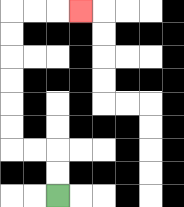{'start': '[2, 8]', 'end': '[3, 0]', 'path_directions': 'U,U,L,L,U,U,U,U,U,U,R,R,R', 'path_coordinates': '[[2, 8], [2, 7], [2, 6], [1, 6], [0, 6], [0, 5], [0, 4], [0, 3], [0, 2], [0, 1], [0, 0], [1, 0], [2, 0], [3, 0]]'}